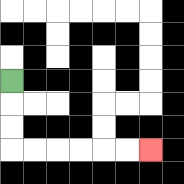{'start': '[0, 3]', 'end': '[6, 6]', 'path_directions': 'D,D,D,R,R,R,R,R,R', 'path_coordinates': '[[0, 3], [0, 4], [0, 5], [0, 6], [1, 6], [2, 6], [3, 6], [4, 6], [5, 6], [6, 6]]'}